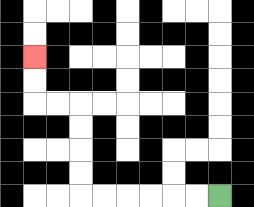{'start': '[9, 8]', 'end': '[1, 2]', 'path_directions': 'L,L,L,L,L,L,U,U,U,U,L,L,U,U', 'path_coordinates': '[[9, 8], [8, 8], [7, 8], [6, 8], [5, 8], [4, 8], [3, 8], [3, 7], [3, 6], [3, 5], [3, 4], [2, 4], [1, 4], [1, 3], [1, 2]]'}